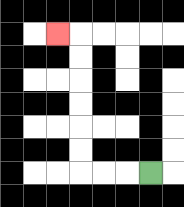{'start': '[6, 7]', 'end': '[2, 1]', 'path_directions': 'L,L,L,U,U,U,U,U,U,L', 'path_coordinates': '[[6, 7], [5, 7], [4, 7], [3, 7], [3, 6], [3, 5], [3, 4], [3, 3], [3, 2], [3, 1], [2, 1]]'}